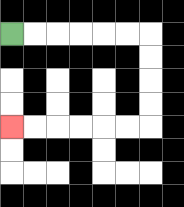{'start': '[0, 1]', 'end': '[0, 5]', 'path_directions': 'R,R,R,R,R,R,D,D,D,D,L,L,L,L,L,L', 'path_coordinates': '[[0, 1], [1, 1], [2, 1], [3, 1], [4, 1], [5, 1], [6, 1], [6, 2], [6, 3], [6, 4], [6, 5], [5, 5], [4, 5], [3, 5], [2, 5], [1, 5], [0, 5]]'}